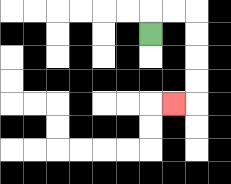{'start': '[6, 1]', 'end': '[7, 4]', 'path_directions': 'U,R,R,D,D,D,D,L', 'path_coordinates': '[[6, 1], [6, 0], [7, 0], [8, 0], [8, 1], [8, 2], [8, 3], [8, 4], [7, 4]]'}